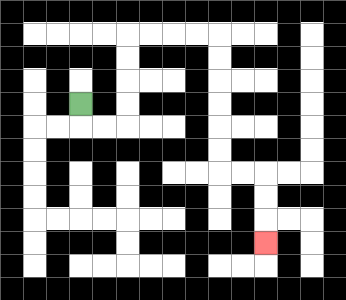{'start': '[3, 4]', 'end': '[11, 10]', 'path_directions': 'D,R,R,U,U,U,U,R,R,R,R,D,D,D,D,D,D,R,R,D,D,D', 'path_coordinates': '[[3, 4], [3, 5], [4, 5], [5, 5], [5, 4], [5, 3], [5, 2], [5, 1], [6, 1], [7, 1], [8, 1], [9, 1], [9, 2], [9, 3], [9, 4], [9, 5], [9, 6], [9, 7], [10, 7], [11, 7], [11, 8], [11, 9], [11, 10]]'}